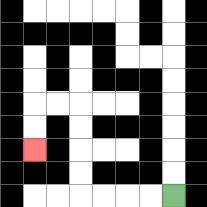{'start': '[7, 8]', 'end': '[1, 6]', 'path_directions': 'L,L,L,L,U,U,U,U,L,L,D,D', 'path_coordinates': '[[7, 8], [6, 8], [5, 8], [4, 8], [3, 8], [3, 7], [3, 6], [3, 5], [3, 4], [2, 4], [1, 4], [1, 5], [1, 6]]'}